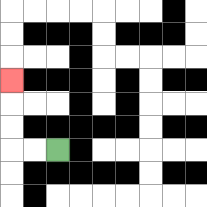{'start': '[2, 6]', 'end': '[0, 3]', 'path_directions': 'L,L,U,U,U', 'path_coordinates': '[[2, 6], [1, 6], [0, 6], [0, 5], [0, 4], [0, 3]]'}